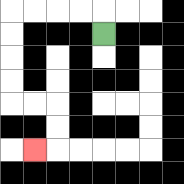{'start': '[4, 1]', 'end': '[1, 6]', 'path_directions': 'U,L,L,L,L,D,D,D,D,R,R,D,D,L', 'path_coordinates': '[[4, 1], [4, 0], [3, 0], [2, 0], [1, 0], [0, 0], [0, 1], [0, 2], [0, 3], [0, 4], [1, 4], [2, 4], [2, 5], [2, 6], [1, 6]]'}